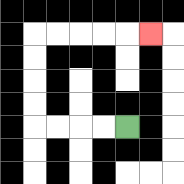{'start': '[5, 5]', 'end': '[6, 1]', 'path_directions': 'L,L,L,L,U,U,U,U,R,R,R,R,R', 'path_coordinates': '[[5, 5], [4, 5], [3, 5], [2, 5], [1, 5], [1, 4], [1, 3], [1, 2], [1, 1], [2, 1], [3, 1], [4, 1], [5, 1], [6, 1]]'}